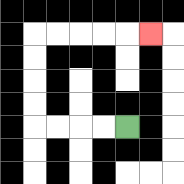{'start': '[5, 5]', 'end': '[6, 1]', 'path_directions': 'L,L,L,L,U,U,U,U,R,R,R,R,R', 'path_coordinates': '[[5, 5], [4, 5], [3, 5], [2, 5], [1, 5], [1, 4], [1, 3], [1, 2], [1, 1], [2, 1], [3, 1], [4, 1], [5, 1], [6, 1]]'}